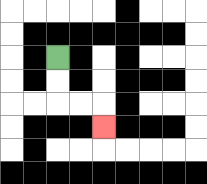{'start': '[2, 2]', 'end': '[4, 5]', 'path_directions': 'D,D,R,R,D', 'path_coordinates': '[[2, 2], [2, 3], [2, 4], [3, 4], [4, 4], [4, 5]]'}